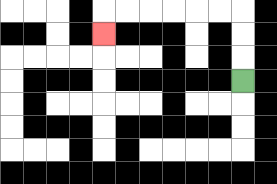{'start': '[10, 3]', 'end': '[4, 1]', 'path_directions': 'U,U,U,L,L,L,L,L,L,D', 'path_coordinates': '[[10, 3], [10, 2], [10, 1], [10, 0], [9, 0], [8, 0], [7, 0], [6, 0], [5, 0], [4, 0], [4, 1]]'}